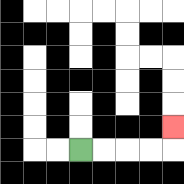{'start': '[3, 6]', 'end': '[7, 5]', 'path_directions': 'R,R,R,R,U', 'path_coordinates': '[[3, 6], [4, 6], [5, 6], [6, 6], [7, 6], [7, 5]]'}